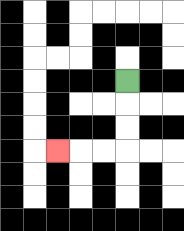{'start': '[5, 3]', 'end': '[2, 6]', 'path_directions': 'D,D,D,L,L,L', 'path_coordinates': '[[5, 3], [5, 4], [5, 5], [5, 6], [4, 6], [3, 6], [2, 6]]'}